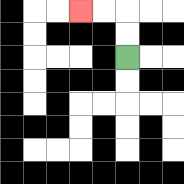{'start': '[5, 2]', 'end': '[3, 0]', 'path_directions': 'U,U,L,L', 'path_coordinates': '[[5, 2], [5, 1], [5, 0], [4, 0], [3, 0]]'}